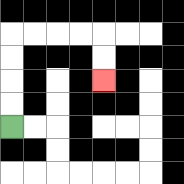{'start': '[0, 5]', 'end': '[4, 3]', 'path_directions': 'U,U,U,U,R,R,R,R,D,D', 'path_coordinates': '[[0, 5], [0, 4], [0, 3], [0, 2], [0, 1], [1, 1], [2, 1], [3, 1], [4, 1], [4, 2], [4, 3]]'}